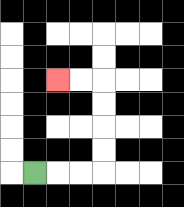{'start': '[1, 7]', 'end': '[2, 3]', 'path_directions': 'R,R,R,U,U,U,U,L,L', 'path_coordinates': '[[1, 7], [2, 7], [3, 7], [4, 7], [4, 6], [4, 5], [4, 4], [4, 3], [3, 3], [2, 3]]'}